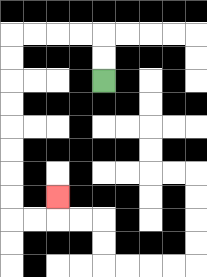{'start': '[4, 3]', 'end': '[2, 8]', 'path_directions': 'U,U,L,L,L,L,D,D,D,D,D,D,D,D,R,R,U', 'path_coordinates': '[[4, 3], [4, 2], [4, 1], [3, 1], [2, 1], [1, 1], [0, 1], [0, 2], [0, 3], [0, 4], [0, 5], [0, 6], [0, 7], [0, 8], [0, 9], [1, 9], [2, 9], [2, 8]]'}